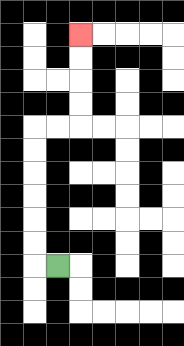{'start': '[2, 11]', 'end': '[3, 1]', 'path_directions': 'L,U,U,U,U,U,U,R,R,U,U,U,U', 'path_coordinates': '[[2, 11], [1, 11], [1, 10], [1, 9], [1, 8], [1, 7], [1, 6], [1, 5], [2, 5], [3, 5], [3, 4], [3, 3], [3, 2], [3, 1]]'}